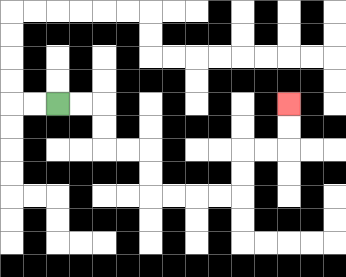{'start': '[2, 4]', 'end': '[12, 4]', 'path_directions': 'R,R,D,D,R,R,D,D,R,R,R,R,U,U,R,R,U,U', 'path_coordinates': '[[2, 4], [3, 4], [4, 4], [4, 5], [4, 6], [5, 6], [6, 6], [6, 7], [6, 8], [7, 8], [8, 8], [9, 8], [10, 8], [10, 7], [10, 6], [11, 6], [12, 6], [12, 5], [12, 4]]'}